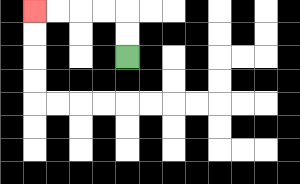{'start': '[5, 2]', 'end': '[1, 0]', 'path_directions': 'U,U,L,L,L,L', 'path_coordinates': '[[5, 2], [5, 1], [5, 0], [4, 0], [3, 0], [2, 0], [1, 0]]'}